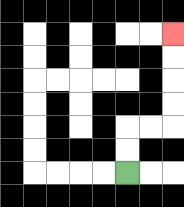{'start': '[5, 7]', 'end': '[7, 1]', 'path_directions': 'U,U,R,R,U,U,U,U', 'path_coordinates': '[[5, 7], [5, 6], [5, 5], [6, 5], [7, 5], [7, 4], [7, 3], [7, 2], [7, 1]]'}